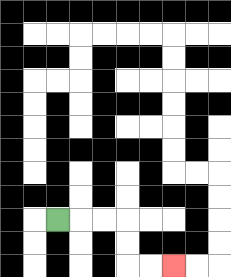{'start': '[2, 9]', 'end': '[7, 11]', 'path_directions': 'R,R,R,D,D,R,R', 'path_coordinates': '[[2, 9], [3, 9], [4, 9], [5, 9], [5, 10], [5, 11], [6, 11], [7, 11]]'}